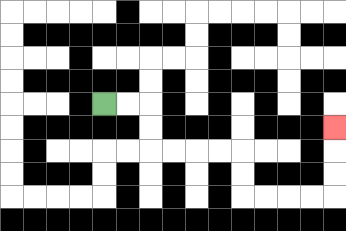{'start': '[4, 4]', 'end': '[14, 5]', 'path_directions': 'R,R,D,D,R,R,R,R,D,D,R,R,R,R,U,U,U', 'path_coordinates': '[[4, 4], [5, 4], [6, 4], [6, 5], [6, 6], [7, 6], [8, 6], [9, 6], [10, 6], [10, 7], [10, 8], [11, 8], [12, 8], [13, 8], [14, 8], [14, 7], [14, 6], [14, 5]]'}